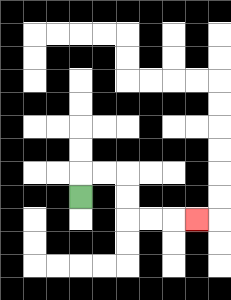{'start': '[3, 8]', 'end': '[8, 9]', 'path_directions': 'U,R,R,D,D,R,R,R', 'path_coordinates': '[[3, 8], [3, 7], [4, 7], [5, 7], [5, 8], [5, 9], [6, 9], [7, 9], [8, 9]]'}